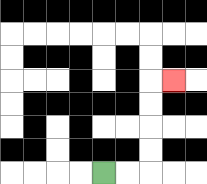{'start': '[4, 7]', 'end': '[7, 3]', 'path_directions': 'R,R,U,U,U,U,R', 'path_coordinates': '[[4, 7], [5, 7], [6, 7], [6, 6], [6, 5], [6, 4], [6, 3], [7, 3]]'}